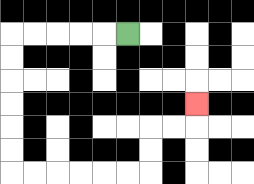{'start': '[5, 1]', 'end': '[8, 4]', 'path_directions': 'L,L,L,L,L,D,D,D,D,D,D,R,R,R,R,R,R,U,U,R,R,U', 'path_coordinates': '[[5, 1], [4, 1], [3, 1], [2, 1], [1, 1], [0, 1], [0, 2], [0, 3], [0, 4], [0, 5], [0, 6], [0, 7], [1, 7], [2, 7], [3, 7], [4, 7], [5, 7], [6, 7], [6, 6], [6, 5], [7, 5], [8, 5], [8, 4]]'}